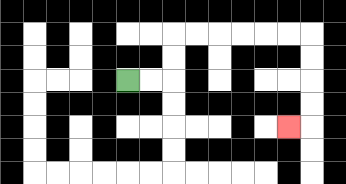{'start': '[5, 3]', 'end': '[12, 5]', 'path_directions': 'R,R,U,U,R,R,R,R,R,R,D,D,D,D,L', 'path_coordinates': '[[5, 3], [6, 3], [7, 3], [7, 2], [7, 1], [8, 1], [9, 1], [10, 1], [11, 1], [12, 1], [13, 1], [13, 2], [13, 3], [13, 4], [13, 5], [12, 5]]'}